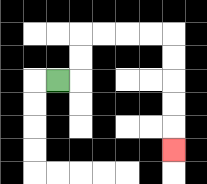{'start': '[2, 3]', 'end': '[7, 6]', 'path_directions': 'R,U,U,R,R,R,R,D,D,D,D,D', 'path_coordinates': '[[2, 3], [3, 3], [3, 2], [3, 1], [4, 1], [5, 1], [6, 1], [7, 1], [7, 2], [7, 3], [7, 4], [7, 5], [7, 6]]'}